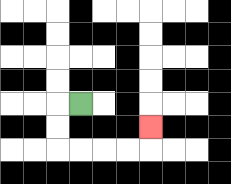{'start': '[3, 4]', 'end': '[6, 5]', 'path_directions': 'L,D,D,R,R,R,R,U', 'path_coordinates': '[[3, 4], [2, 4], [2, 5], [2, 6], [3, 6], [4, 6], [5, 6], [6, 6], [6, 5]]'}